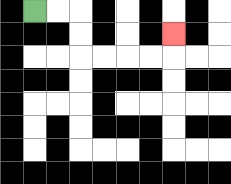{'start': '[1, 0]', 'end': '[7, 1]', 'path_directions': 'R,R,D,D,R,R,R,R,U', 'path_coordinates': '[[1, 0], [2, 0], [3, 0], [3, 1], [3, 2], [4, 2], [5, 2], [6, 2], [7, 2], [7, 1]]'}